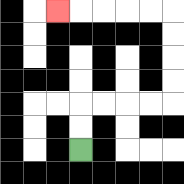{'start': '[3, 6]', 'end': '[2, 0]', 'path_directions': 'U,U,R,R,R,R,U,U,U,U,L,L,L,L,L', 'path_coordinates': '[[3, 6], [3, 5], [3, 4], [4, 4], [5, 4], [6, 4], [7, 4], [7, 3], [7, 2], [7, 1], [7, 0], [6, 0], [5, 0], [4, 0], [3, 0], [2, 0]]'}